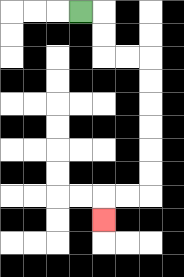{'start': '[3, 0]', 'end': '[4, 9]', 'path_directions': 'R,D,D,R,R,D,D,D,D,D,D,L,L,D', 'path_coordinates': '[[3, 0], [4, 0], [4, 1], [4, 2], [5, 2], [6, 2], [6, 3], [6, 4], [6, 5], [6, 6], [6, 7], [6, 8], [5, 8], [4, 8], [4, 9]]'}